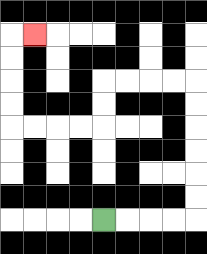{'start': '[4, 9]', 'end': '[1, 1]', 'path_directions': 'R,R,R,R,U,U,U,U,U,U,L,L,L,L,D,D,L,L,L,L,U,U,U,U,R', 'path_coordinates': '[[4, 9], [5, 9], [6, 9], [7, 9], [8, 9], [8, 8], [8, 7], [8, 6], [8, 5], [8, 4], [8, 3], [7, 3], [6, 3], [5, 3], [4, 3], [4, 4], [4, 5], [3, 5], [2, 5], [1, 5], [0, 5], [0, 4], [0, 3], [0, 2], [0, 1], [1, 1]]'}